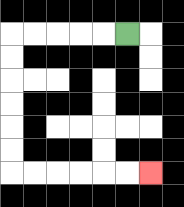{'start': '[5, 1]', 'end': '[6, 7]', 'path_directions': 'L,L,L,L,L,D,D,D,D,D,D,R,R,R,R,R,R', 'path_coordinates': '[[5, 1], [4, 1], [3, 1], [2, 1], [1, 1], [0, 1], [0, 2], [0, 3], [0, 4], [0, 5], [0, 6], [0, 7], [1, 7], [2, 7], [3, 7], [4, 7], [5, 7], [6, 7]]'}